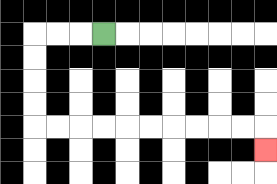{'start': '[4, 1]', 'end': '[11, 6]', 'path_directions': 'L,L,L,D,D,D,D,R,R,R,R,R,R,R,R,R,R,D', 'path_coordinates': '[[4, 1], [3, 1], [2, 1], [1, 1], [1, 2], [1, 3], [1, 4], [1, 5], [2, 5], [3, 5], [4, 5], [5, 5], [6, 5], [7, 5], [8, 5], [9, 5], [10, 5], [11, 5], [11, 6]]'}